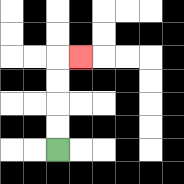{'start': '[2, 6]', 'end': '[3, 2]', 'path_directions': 'U,U,U,U,R', 'path_coordinates': '[[2, 6], [2, 5], [2, 4], [2, 3], [2, 2], [3, 2]]'}